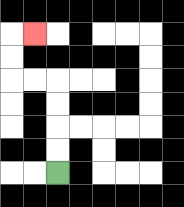{'start': '[2, 7]', 'end': '[1, 1]', 'path_directions': 'U,U,U,U,L,L,U,U,R', 'path_coordinates': '[[2, 7], [2, 6], [2, 5], [2, 4], [2, 3], [1, 3], [0, 3], [0, 2], [0, 1], [1, 1]]'}